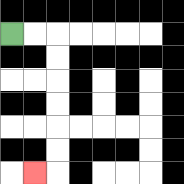{'start': '[0, 1]', 'end': '[1, 7]', 'path_directions': 'R,R,D,D,D,D,D,D,L', 'path_coordinates': '[[0, 1], [1, 1], [2, 1], [2, 2], [2, 3], [2, 4], [2, 5], [2, 6], [2, 7], [1, 7]]'}